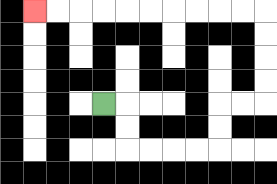{'start': '[4, 4]', 'end': '[1, 0]', 'path_directions': 'R,D,D,R,R,R,R,U,U,R,R,U,U,U,U,L,L,L,L,L,L,L,L,L,L', 'path_coordinates': '[[4, 4], [5, 4], [5, 5], [5, 6], [6, 6], [7, 6], [8, 6], [9, 6], [9, 5], [9, 4], [10, 4], [11, 4], [11, 3], [11, 2], [11, 1], [11, 0], [10, 0], [9, 0], [8, 0], [7, 0], [6, 0], [5, 0], [4, 0], [3, 0], [2, 0], [1, 0]]'}